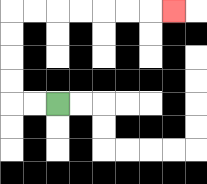{'start': '[2, 4]', 'end': '[7, 0]', 'path_directions': 'L,L,U,U,U,U,R,R,R,R,R,R,R', 'path_coordinates': '[[2, 4], [1, 4], [0, 4], [0, 3], [0, 2], [0, 1], [0, 0], [1, 0], [2, 0], [3, 0], [4, 0], [5, 0], [6, 0], [7, 0]]'}